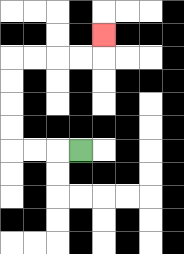{'start': '[3, 6]', 'end': '[4, 1]', 'path_directions': 'L,L,L,U,U,U,U,R,R,R,R,U', 'path_coordinates': '[[3, 6], [2, 6], [1, 6], [0, 6], [0, 5], [0, 4], [0, 3], [0, 2], [1, 2], [2, 2], [3, 2], [4, 2], [4, 1]]'}